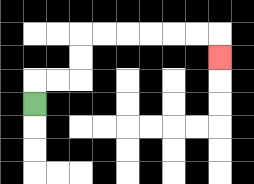{'start': '[1, 4]', 'end': '[9, 2]', 'path_directions': 'U,R,R,U,U,R,R,R,R,R,R,D', 'path_coordinates': '[[1, 4], [1, 3], [2, 3], [3, 3], [3, 2], [3, 1], [4, 1], [5, 1], [6, 1], [7, 1], [8, 1], [9, 1], [9, 2]]'}